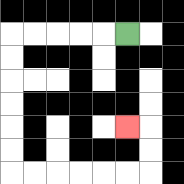{'start': '[5, 1]', 'end': '[5, 5]', 'path_directions': 'L,L,L,L,L,D,D,D,D,D,D,R,R,R,R,R,R,U,U,L', 'path_coordinates': '[[5, 1], [4, 1], [3, 1], [2, 1], [1, 1], [0, 1], [0, 2], [0, 3], [0, 4], [0, 5], [0, 6], [0, 7], [1, 7], [2, 7], [3, 7], [4, 7], [5, 7], [6, 7], [6, 6], [6, 5], [5, 5]]'}